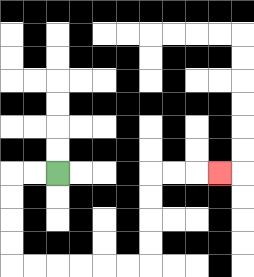{'start': '[2, 7]', 'end': '[9, 7]', 'path_directions': 'L,L,D,D,D,D,R,R,R,R,R,R,U,U,U,U,R,R,R', 'path_coordinates': '[[2, 7], [1, 7], [0, 7], [0, 8], [0, 9], [0, 10], [0, 11], [1, 11], [2, 11], [3, 11], [4, 11], [5, 11], [6, 11], [6, 10], [6, 9], [6, 8], [6, 7], [7, 7], [8, 7], [9, 7]]'}